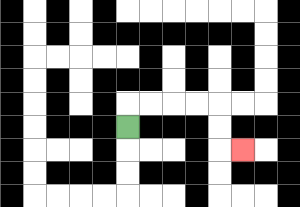{'start': '[5, 5]', 'end': '[10, 6]', 'path_directions': 'U,R,R,R,R,D,D,R', 'path_coordinates': '[[5, 5], [5, 4], [6, 4], [7, 4], [8, 4], [9, 4], [9, 5], [9, 6], [10, 6]]'}